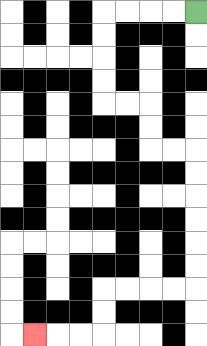{'start': '[8, 0]', 'end': '[1, 14]', 'path_directions': 'L,L,L,L,D,D,D,D,R,R,D,D,R,R,D,D,D,D,D,D,L,L,L,L,D,D,L,L,L', 'path_coordinates': '[[8, 0], [7, 0], [6, 0], [5, 0], [4, 0], [4, 1], [4, 2], [4, 3], [4, 4], [5, 4], [6, 4], [6, 5], [6, 6], [7, 6], [8, 6], [8, 7], [8, 8], [8, 9], [8, 10], [8, 11], [8, 12], [7, 12], [6, 12], [5, 12], [4, 12], [4, 13], [4, 14], [3, 14], [2, 14], [1, 14]]'}